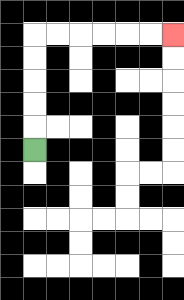{'start': '[1, 6]', 'end': '[7, 1]', 'path_directions': 'U,U,U,U,U,R,R,R,R,R,R', 'path_coordinates': '[[1, 6], [1, 5], [1, 4], [1, 3], [1, 2], [1, 1], [2, 1], [3, 1], [4, 1], [5, 1], [6, 1], [7, 1]]'}